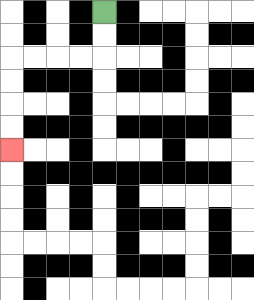{'start': '[4, 0]', 'end': '[0, 6]', 'path_directions': 'D,D,L,L,L,L,D,D,D,D', 'path_coordinates': '[[4, 0], [4, 1], [4, 2], [3, 2], [2, 2], [1, 2], [0, 2], [0, 3], [0, 4], [0, 5], [0, 6]]'}